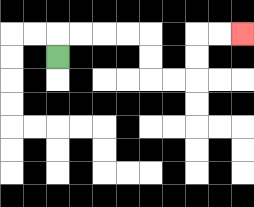{'start': '[2, 2]', 'end': '[10, 1]', 'path_directions': 'U,R,R,R,R,D,D,R,R,U,U,R,R', 'path_coordinates': '[[2, 2], [2, 1], [3, 1], [4, 1], [5, 1], [6, 1], [6, 2], [6, 3], [7, 3], [8, 3], [8, 2], [8, 1], [9, 1], [10, 1]]'}